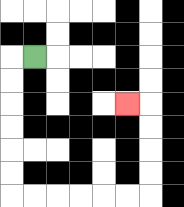{'start': '[1, 2]', 'end': '[5, 4]', 'path_directions': 'L,D,D,D,D,D,D,R,R,R,R,R,R,U,U,U,U,L', 'path_coordinates': '[[1, 2], [0, 2], [0, 3], [0, 4], [0, 5], [0, 6], [0, 7], [0, 8], [1, 8], [2, 8], [3, 8], [4, 8], [5, 8], [6, 8], [6, 7], [6, 6], [6, 5], [6, 4], [5, 4]]'}